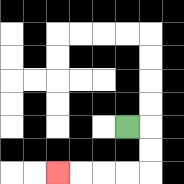{'start': '[5, 5]', 'end': '[2, 7]', 'path_directions': 'R,D,D,L,L,L,L', 'path_coordinates': '[[5, 5], [6, 5], [6, 6], [6, 7], [5, 7], [4, 7], [3, 7], [2, 7]]'}